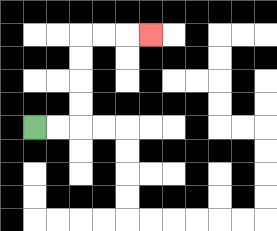{'start': '[1, 5]', 'end': '[6, 1]', 'path_directions': 'R,R,U,U,U,U,R,R,R', 'path_coordinates': '[[1, 5], [2, 5], [3, 5], [3, 4], [3, 3], [3, 2], [3, 1], [4, 1], [5, 1], [6, 1]]'}